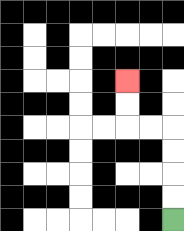{'start': '[7, 9]', 'end': '[5, 3]', 'path_directions': 'U,U,U,U,L,L,U,U', 'path_coordinates': '[[7, 9], [7, 8], [7, 7], [7, 6], [7, 5], [6, 5], [5, 5], [5, 4], [5, 3]]'}